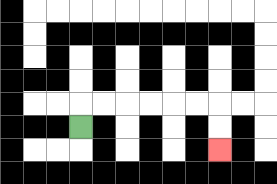{'start': '[3, 5]', 'end': '[9, 6]', 'path_directions': 'U,R,R,R,R,R,R,D,D', 'path_coordinates': '[[3, 5], [3, 4], [4, 4], [5, 4], [6, 4], [7, 4], [8, 4], [9, 4], [9, 5], [9, 6]]'}